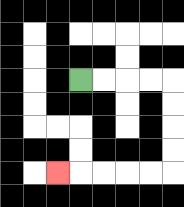{'start': '[3, 3]', 'end': '[2, 7]', 'path_directions': 'R,R,R,R,D,D,D,D,L,L,L,L,L', 'path_coordinates': '[[3, 3], [4, 3], [5, 3], [6, 3], [7, 3], [7, 4], [7, 5], [7, 6], [7, 7], [6, 7], [5, 7], [4, 7], [3, 7], [2, 7]]'}